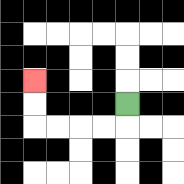{'start': '[5, 4]', 'end': '[1, 3]', 'path_directions': 'D,L,L,L,L,U,U', 'path_coordinates': '[[5, 4], [5, 5], [4, 5], [3, 5], [2, 5], [1, 5], [1, 4], [1, 3]]'}